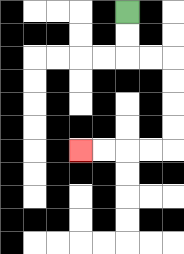{'start': '[5, 0]', 'end': '[3, 6]', 'path_directions': 'D,D,R,R,D,D,D,D,L,L,L,L', 'path_coordinates': '[[5, 0], [5, 1], [5, 2], [6, 2], [7, 2], [7, 3], [7, 4], [7, 5], [7, 6], [6, 6], [5, 6], [4, 6], [3, 6]]'}